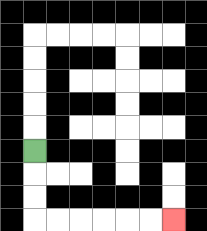{'start': '[1, 6]', 'end': '[7, 9]', 'path_directions': 'D,D,D,R,R,R,R,R,R', 'path_coordinates': '[[1, 6], [1, 7], [1, 8], [1, 9], [2, 9], [3, 9], [4, 9], [5, 9], [6, 9], [7, 9]]'}